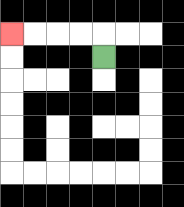{'start': '[4, 2]', 'end': '[0, 1]', 'path_directions': 'U,L,L,L,L', 'path_coordinates': '[[4, 2], [4, 1], [3, 1], [2, 1], [1, 1], [0, 1]]'}